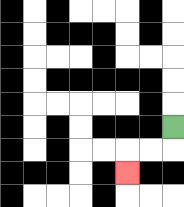{'start': '[7, 5]', 'end': '[5, 7]', 'path_directions': 'D,L,L,D', 'path_coordinates': '[[7, 5], [7, 6], [6, 6], [5, 6], [5, 7]]'}